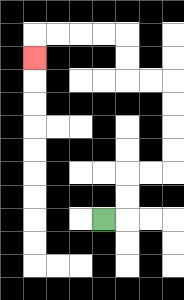{'start': '[4, 9]', 'end': '[1, 2]', 'path_directions': 'R,U,U,R,R,U,U,U,U,L,L,U,U,L,L,L,L,D', 'path_coordinates': '[[4, 9], [5, 9], [5, 8], [5, 7], [6, 7], [7, 7], [7, 6], [7, 5], [7, 4], [7, 3], [6, 3], [5, 3], [5, 2], [5, 1], [4, 1], [3, 1], [2, 1], [1, 1], [1, 2]]'}